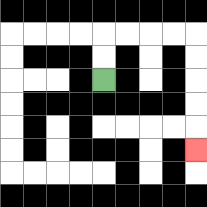{'start': '[4, 3]', 'end': '[8, 6]', 'path_directions': 'U,U,R,R,R,R,D,D,D,D,D', 'path_coordinates': '[[4, 3], [4, 2], [4, 1], [5, 1], [6, 1], [7, 1], [8, 1], [8, 2], [8, 3], [8, 4], [8, 5], [8, 6]]'}